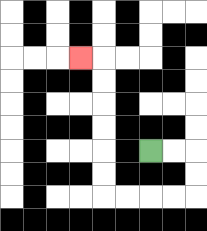{'start': '[6, 6]', 'end': '[3, 2]', 'path_directions': 'R,R,D,D,L,L,L,L,U,U,U,U,U,U,L', 'path_coordinates': '[[6, 6], [7, 6], [8, 6], [8, 7], [8, 8], [7, 8], [6, 8], [5, 8], [4, 8], [4, 7], [4, 6], [4, 5], [4, 4], [4, 3], [4, 2], [3, 2]]'}